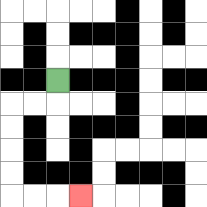{'start': '[2, 3]', 'end': '[3, 8]', 'path_directions': 'D,L,L,D,D,D,D,R,R,R', 'path_coordinates': '[[2, 3], [2, 4], [1, 4], [0, 4], [0, 5], [0, 6], [0, 7], [0, 8], [1, 8], [2, 8], [3, 8]]'}